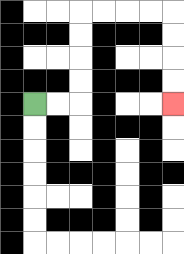{'start': '[1, 4]', 'end': '[7, 4]', 'path_directions': 'R,R,U,U,U,U,R,R,R,R,D,D,D,D', 'path_coordinates': '[[1, 4], [2, 4], [3, 4], [3, 3], [3, 2], [3, 1], [3, 0], [4, 0], [5, 0], [6, 0], [7, 0], [7, 1], [7, 2], [7, 3], [7, 4]]'}